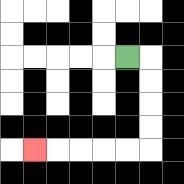{'start': '[5, 2]', 'end': '[1, 6]', 'path_directions': 'R,D,D,D,D,L,L,L,L,L', 'path_coordinates': '[[5, 2], [6, 2], [6, 3], [6, 4], [6, 5], [6, 6], [5, 6], [4, 6], [3, 6], [2, 6], [1, 6]]'}